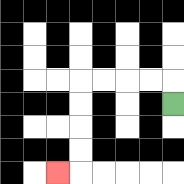{'start': '[7, 4]', 'end': '[2, 7]', 'path_directions': 'U,L,L,L,L,D,D,D,D,L', 'path_coordinates': '[[7, 4], [7, 3], [6, 3], [5, 3], [4, 3], [3, 3], [3, 4], [3, 5], [3, 6], [3, 7], [2, 7]]'}